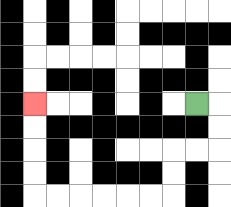{'start': '[8, 4]', 'end': '[1, 4]', 'path_directions': 'R,D,D,L,L,D,D,L,L,L,L,L,L,U,U,U,U', 'path_coordinates': '[[8, 4], [9, 4], [9, 5], [9, 6], [8, 6], [7, 6], [7, 7], [7, 8], [6, 8], [5, 8], [4, 8], [3, 8], [2, 8], [1, 8], [1, 7], [1, 6], [1, 5], [1, 4]]'}